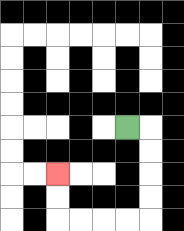{'start': '[5, 5]', 'end': '[2, 7]', 'path_directions': 'R,D,D,D,D,L,L,L,L,U,U', 'path_coordinates': '[[5, 5], [6, 5], [6, 6], [6, 7], [6, 8], [6, 9], [5, 9], [4, 9], [3, 9], [2, 9], [2, 8], [2, 7]]'}